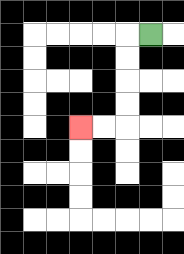{'start': '[6, 1]', 'end': '[3, 5]', 'path_directions': 'L,D,D,D,D,L,L', 'path_coordinates': '[[6, 1], [5, 1], [5, 2], [5, 3], [5, 4], [5, 5], [4, 5], [3, 5]]'}